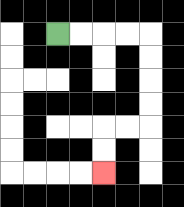{'start': '[2, 1]', 'end': '[4, 7]', 'path_directions': 'R,R,R,R,D,D,D,D,L,L,D,D', 'path_coordinates': '[[2, 1], [3, 1], [4, 1], [5, 1], [6, 1], [6, 2], [6, 3], [6, 4], [6, 5], [5, 5], [4, 5], [4, 6], [4, 7]]'}